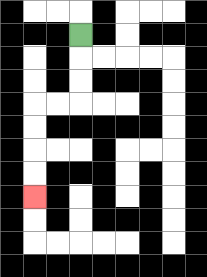{'start': '[3, 1]', 'end': '[1, 8]', 'path_directions': 'D,D,D,L,L,D,D,D,D', 'path_coordinates': '[[3, 1], [3, 2], [3, 3], [3, 4], [2, 4], [1, 4], [1, 5], [1, 6], [1, 7], [1, 8]]'}